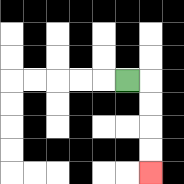{'start': '[5, 3]', 'end': '[6, 7]', 'path_directions': 'R,D,D,D,D', 'path_coordinates': '[[5, 3], [6, 3], [6, 4], [6, 5], [6, 6], [6, 7]]'}